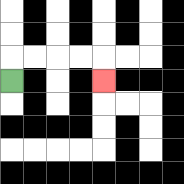{'start': '[0, 3]', 'end': '[4, 3]', 'path_directions': 'U,R,R,R,R,D', 'path_coordinates': '[[0, 3], [0, 2], [1, 2], [2, 2], [3, 2], [4, 2], [4, 3]]'}